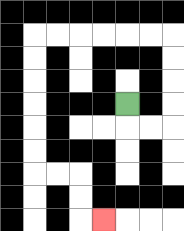{'start': '[5, 4]', 'end': '[4, 9]', 'path_directions': 'D,R,R,U,U,U,U,L,L,L,L,L,L,D,D,D,D,D,D,R,R,D,D,R', 'path_coordinates': '[[5, 4], [5, 5], [6, 5], [7, 5], [7, 4], [7, 3], [7, 2], [7, 1], [6, 1], [5, 1], [4, 1], [3, 1], [2, 1], [1, 1], [1, 2], [1, 3], [1, 4], [1, 5], [1, 6], [1, 7], [2, 7], [3, 7], [3, 8], [3, 9], [4, 9]]'}